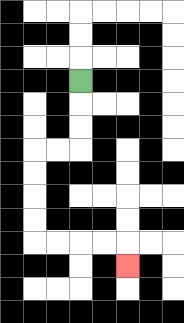{'start': '[3, 3]', 'end': '[5, 11]', 'path_directions': 'D,D,D,L,L,D,D,D,D,R,R,R,R,D', 'path_coordinates': '[[3, 3], [3, 4], [3, 5], [3, 6], [2, 6], [1, 6], [1, 7], [1, 8], [1, 9], [1, 10], [2, 10], [3, 10], [4, 10], [5, 10], [5, 11]]'}